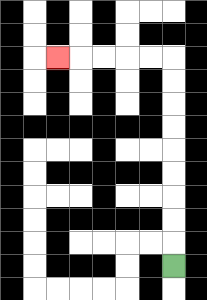{'start': '[7, 11]', 'end': '[2, 2]', 'path_directions': 'U,U,U,U,U,U,U,U,U,L,L,L,L,L', 'path_coordinates': '[[7, 11], [7, 10], [7, 9], [7, 8], [7, 7], [7, 6], [7, 5], [7, 4], [7, 3], [7, 2], [6, 2], [5, 2], [4, 2], [3, 2], [2, 2]]'}